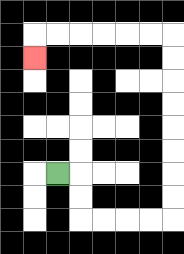{'start': '[2, 7]', 'end': '[1, 2]', 'path_directions': 'R,D,D,R,R,R,R,U,U,U,U,U,U,U,U,L,L,L,L,L,L,D', 'path_coordinates': '[[2, 7], [3, 7], [3, 8], [3, 9], [4, 9], [5, 9], [6, 9], [7, 9], [7, 8], [7, 7], [7, 6], [7, 5], [7, 4], [7, 3], [7, 2], [7, 1], [6, 1], [5, 1], [4, 1], [3, 1], [2, 1], [1, 1], [1, 2]]'}